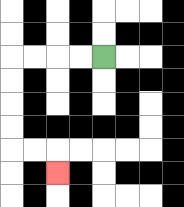{'start': '[4, 2]', 'end': '[2, 7]', 'path_directions': 'L,L,L,L,D,D,D,D,R,R,D', 'path_coordinates': '[[4, 2], [3, 2], [2, 2], [1, 2], [0, 2], [0, 3], [0, 4], [0, 5], [0, 6], [1, 6], [2, 6], [2, 7]]'}